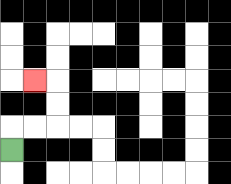{'start': '[0, 6]', 'end': '[1, 3]', 'path_directions': 'U,R,R,U,U,L', 'path_coordinates': '[[0, 6], [0, 5], [1, 5], [2, 5], [2, 4], [2, 3], [1, 3]]'}